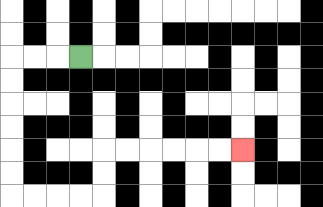{'start': '[3, 2]', 'end': '[10, 6]', 'path_directions': 'L,L,L,D,D,D,D,D,D,R,R,R,R,U,U,R,R,R,R,R,R', 'path_coordinates': '[[3, 2], [2, 2], [1, 2], [0, 2], [0, 3], [0, 4], [0, 5], [0, 6], [0, 7], [0, 8], [1, 8], [2, 8], [3, 8], [4, 8], [4, 7], [4, 6], [5, 6], [6, 6], [7, 6], [8, 6], [9, 6], [10, 6]]'}